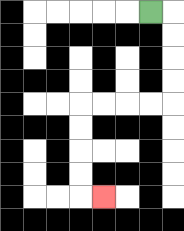{'start': '[6, 0]', 'end': '[4, 8]', 'path_directions': 'R,D,D,D,D,L,L,L,L,D,D,D,D,R', 'path_coordinates': '[[6, 0], [7, 0], [7, 1], [7, 2], [7, 3], [7, 4], [6, 4], [5, 4], [4, 4], [3, 4], [3, 5], [3, 6], [3, 7], [3, 8], [4, 8]]'}